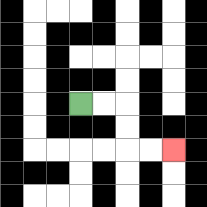{'start': '[3, 4]', 'end': '[7, 6]', 'path_directions': 'R,R,D,D,R,R', 'path_coordinates': '[[3, 4], [4, 4], [5, 4], [5, 5], [5, 6], [6, 6], [7, 6]]'}